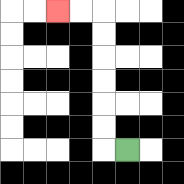{'start': '[5, 6]', 'end': '[2, 0]', 'path_directions': 'L,U,U,U,U,U,U,L,L', 'path_coordinates': '[[5, 6], [4, 6], [4, 5], [4, 4], [4, 3], [4, 2], [4, 1], [4, 0], [3, 0], [2, 0]]'}